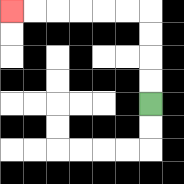{'start': '[6, 4]', 'end': '[0, 0]', 'path_directions': 'U,U,U,U,L,L,L,L,L,L', 'path_coordinates': '[[6, 4], [6, 3], [6, 2], [6, 1], [6, 0], [5, 0], [4, 0], [3, 0], [2, 0], [1, 0], [0, 0]]'}